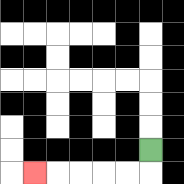{'start': '[6, 6]', 'end': '[1, 7]', 'path_directions': 'D,L,L,L,L,L', 'path_coordinates': '[[6, 6], [6, 7], [5, 7], [4, 7], [3, 7], [2, 7], [1, 7]]'}